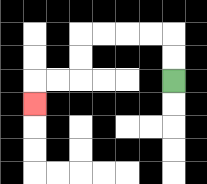{'start': '[7, 3]', 'end': '[1, 4]', 'path_directions': 'U,U,L,L,L,L,D,D,L,L,D', 'path_coordinates': '[[7, 3], [7, 2], [7, 1], [6, 1], [5, 1], [4, 1], [3, 1], [3, 2], [3, 3], [2, 3], [1, 3], [1, 4]]'}